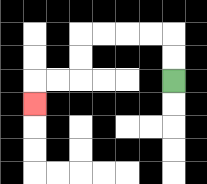{'start': '[7, 3]', 'end': '[1, 4]', 'path_directions': 'U,U,L,L,L,L,D,D,L,L,D', 'path_coordinates': '[[7, 3], [7, 2], [7, 1], [6, 1], [5, 1], [4, 1], [3, 1], [3, 2], [3, 3], [2, 3], [1, 3], [1, 4]]'}